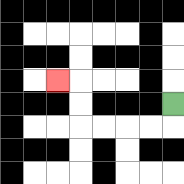{'start': '[7, 4]', 'end': '[2, 3]', 'path_directions': 'D,L,L,L,L,U,U,L', 'path_coordinates': '[[7, 4], [7, 5], [6, 5], [5, 5], [4, 5], [3, 5], [3, 4], [3, 3], [2, 3]]'}